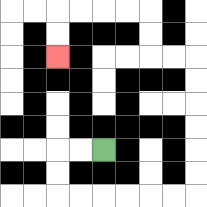{'start': '[4, 6]', 'end': '[2, 2]', 'path_directions': 'L,L,D,D,R,R,R,R,R,R,U,U,U,U,U,U,L,L,U,U,L,L,L,L,D,D', 'path_coordinates': '[[4, 6], [3, 6], [2, 6], [2, 7], [2, 8], [3, 8], [4, 8], [5, 8], [6, 8], [7, 8], [8, 8], [8, 7], [8, 6], [8, 5], [8, 4], [8, 3], [8, 2], [7, 2], [6, 2], [6, 1], [6, 0], [5, 0], [4, 0], [3, 0], [2, 0], [2, 1], [2, 2]]'}